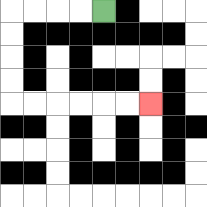{'start': '[4, 0]', 'end': '[6, 4]', 'path_directions': 'L,L,L,L,D,D,D,D,R,R,R,R,R,R', 'path_coordinates': '[[4, 0], [3, 0], [2, 0], [1, 0], [0, 0], [0, 1], [0, 2], [0, 3], [0, 4], [1, 4], [2, 4], [3, 4], [4, 4], [5, 4], [6, 4]]'}